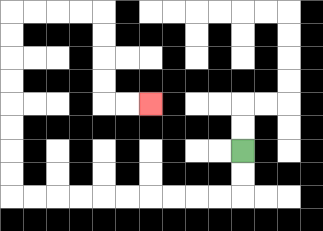{'start': '[10, 6]', 'end': '[6, 4]', 'path_directions': 'D,D,L,L,L,L,L,L,L,L,L,L,U,U,U,U,U,U,U,U,R,R,R,R,D,D,D,D,R,R', 'path_coordinates': '[[10, 6], [10, 7], [10, 8], [9, 8], [8, 8], [7, 8], [6, 8], [5, 8], [4, 8], [3, 8], [2, 8], [1, 8], [0, 8], [0, 7], [0, 6], [0, 5], [0, 4], [0, 3], [0, 2], [0, 1], [0, 0], [1, 0], [2, 0], [3, 0], [4, 0], [4, 1], [4, 2], [4, 3], [4, 4], [5, 4], [6, 4]]'}